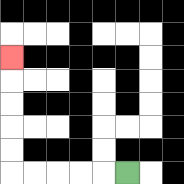{'start': '[5, 7]', 'end': '[0, 2]', 'path_directions': 'L,L,L,L,L,U,U,U,U,U', 'path_coordinates': '[[5, 7], [4, 7], [3, 7], [2, 7], [1, 7], [0, 7], [0, 6], [0, 5], [0, 4], [0, 3], [0, 2]]'}